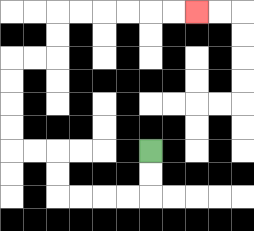{'start': '[6, 6]', 'end': '[8, 0]', 'path_directions': 'D,D,L,L,L,L,U,U,L,L,U,U,U,U,R,R,U,U,R,R,R,R,R,R', 'path_coordinates': '[[6, 6], [6, 7], [6, 8], [5, 8], [4, 8], [3, 8], [2, 8], [2, 7], [2, 6], [1, 6], [0, 6], [0, 5], [0, 4], [0, 3], [0, 2], [1, 2], [2, 2], [2, 1], [2, 0], [3, 0], [4, 0], [5, 0], [6, 0], [7, 0], [8, 0]]'}